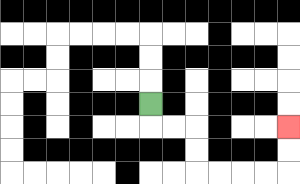{'start': '[6, 4]', 'end': '[12, 5]', 'path_directions': 'D,R,R,D,D,R,R,R,R,U,U', 'path_coordinates': '[[6, 4], [6, 5], [7, 5], [8, 5], [8, 6], [8, 7], [9, 7], [10, 7], [11, 7], [12, 7], [12, 6], [12, 5]]'}